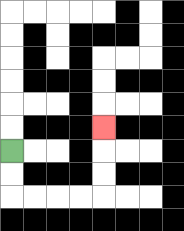{'start': '[0, 6]', 'end': '[4, 5]', 'path_directions': 'D,D,R,R,R,R,U,U,U', 'path_coordinates': '[[0, 6], [0, 7], [0, 8], [1, 8], [2, 8], [3, 8], [4, 8], [4, 7], [4, 6], [4, 5]]'}